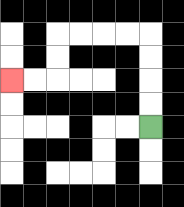{'start': '[6, 5]', 'end': '[0, 3]', 'path_directions': 'U,U,U,U,L,L,L,L,D,D,L,L', 'path_coordinates': '[[6, 5], [6, 4], [6, 3], [6, 2], [6, 1], [5, 1], [4, 1], [3, 1], [2, 1], [2, 2], [2, 3], [1, 3], [0, 3]]'}